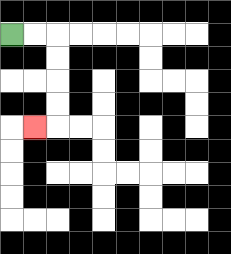{'start': '[0, 1]', 'end': '[1, 5]', 'path_directions': 'R,R,D,D,D,D,L', 'path_coordinates': '[[0, 1], [1, 1], [2, 1], [2, 2], [2, 3], [2, 4], [2, 5], [1, 5]]'}